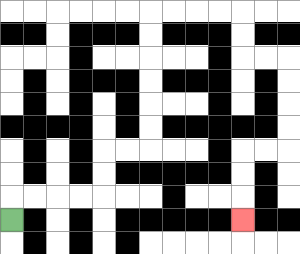{'start': '[0, 9]', 'end': '[10, 9]', 'path_directions': 'U,R,R,R,R,U,U,R,R,U,U,U,U,U,U,R,R,R,R,D,D,R,R,D,D,D,D,L,L,D,D,D', 'path_coordinates': '[[0, 9], [0, 8], [1, 8], [2, 8], [3, 8], [4, 8], [4, 7], [4, 6], [5, 6], [6, 6], [6, 5], [6, 4], [6, 3], [6, 2], [6, 1], [6, 0], [7, 0], [8, 0], [9, 0], [10, 0], [10, 1], [10, 2], [11, 2], [12, 2], [12, 3], [12, 4], [12, 5], [12, 6], [11, 6], [10, 6], [10, 7], [10, 8], [10, 9]]'}